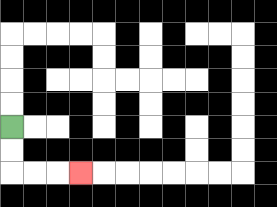{'start': '[0, 5]', 'end': '[3, 7]', 'path_directions': 'D,D,R,R,R', 'path_coordinates': '[[0, 5], [0, 6], [0, 7], [1, 7], [2, 7], [3, 7]]'}